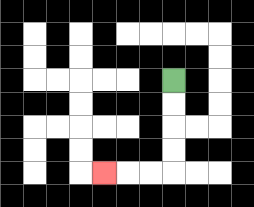{'start': '[7, 3]', 'end': '[4, 7]', 'path_directions': 'D,D,D,D,L,L,L', 'path_coordinates': '[[7, 3], [7, 4], [7, 5], [7, 6], [7, 7], [6, 7], [5, 7], [4, 7]]'}